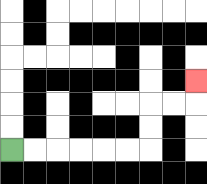{'start': '[0, 6]', 'end': '[8, 3]', 'path_directions': 'R,R,R,R,R,R,U,U,R,R,U', 'path_coordinates': '[[0, 6], [1, 6], [2, 6], [3, 6], [4, 6], [5, 6], [6, 6], [6, 5], [6, 4], [7, 4], [8, 4], [8, 3]]'}